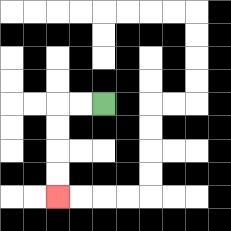{'start': '[4, 4]', 'end': '[2, 8]', 'path_directions': 'L,L,D,D,D,D', 'path_coordinates': '[[4, 4], [3, 4], [2, 4], [2, 5], [2, 6], [2, 7], [2, 8]]'}